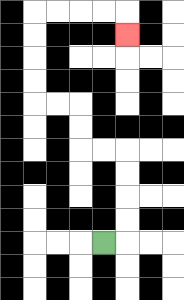{'start': '[4, 10]', 'end': '[5, 1]', 'path_directions': 'R,U,U,U,U,L,L,U,U,L,L,U,U,U,U,R,R,R,R,D', 'path_coordinates': '[[4, 10], [5, 10], [5, 9], [5, 8], [5, 7], [5, 6], [4, 6], [3, 6], [3, 5], [3, 4], [2, 4], [1, 4], [1, 3], [1, 2], [1, 1], [1, 0], [2, 0], [3, 0], [4, 0], [5, 0], [5, 1]]'}